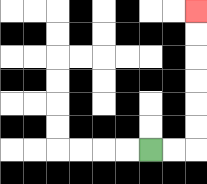{'start': '[6, 6]', 'end': '[8, 0]', 'path_directions': 'R,R,U,U,U,U,U,U', 'path_coordinates': '[[6, 6], [7, 6], [8, 6], [8, 5], [8, 4], [8, 3], [8, 2], [8, 1], [8, 0]]'}